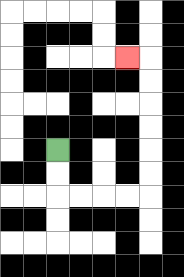{'start': '[2, 6]', 'end': '[5, 2]', 'path_directions': 'D,D,R,R,R,R,U,U,U,U,U,U,L', 'path_coordinates': '[[2, 6], [2, 7], [2, 8], [3, 8], [4, 8], [5, 8], [6, 8], [6, 7], [6, 6], [6, 5], [6, 4], [6, 3], [6, 2], [5, 2]]'}